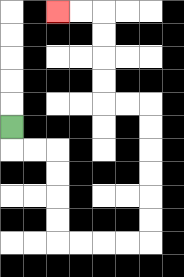{'start': '[0, 5]', 'end': '[2, 0]', 'path_directions': 'D,R,R,D,D,D,D,R,R,R,R,U,U,U,U,U,U,L,L,U,U,U,U,L,L', 'path_coordinates': '[[0, 5], [0, 6], [1, 6], [2, 6], [2, 7], [2, 8], [2, 9], [2, 10], [3, 10], [4, 10], [5, 10], [6, 10], [6, 9], [6, 8], [6, 7], [6, 6], [6, 5], [6, 4], [5, 4], [4, 4], [4, 3], [4, 2], [4, 1], [4, 0], [3, 0], [2, 0]]'}